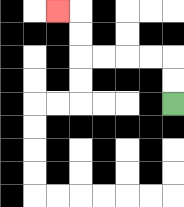{'start': '[7, 4]', 'end': '[2, 0]', 'path_directions': 'U,U,L,L,L,L,U,U,L', 'path_coordinates': '[[7, 4], [7, 3], [7, 2], [6, 2], [5, 2], [4, 2], [3, 2], [3, 1], [3, 0], [2, 0]]'}